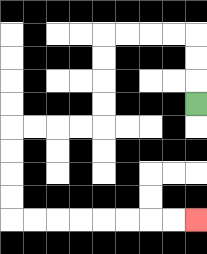{'start': '[8, 4]', 'end': '[8, 9]', 'path_directions': 'U,U,U,L,L,L,L,D,D,D,D,L,L,L,L,D,D,D,D,R,R,R,R,R,R,R,R', 'path_coordinates': '[[8, 4], [8, 3], [8, 2], [8, 1], [7, 1], [6, 1], [5, 1], [4, 1], [4, 2], [4, 3], [4, 4], [4, 5], [3, 5], [2, 5], [1, 5], [0, 5], [0, 6], [0, 7], [0, 8], [0, 9], [1, 9], [2, 9], [3, 9], [4, 9], [5, 9], [6, 9], [7, 9], [8, 9]]'}